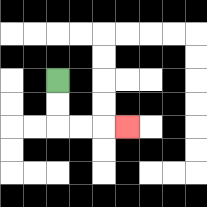{'start': '[2, 3]', 'end': '[5, 5]', 'path_directions': 'D,D,R,R,R', 'path_coordinates': '[[2, 3], [2, 4], [2, 5], [3, 5], [4, 5], [5, 5]]'}